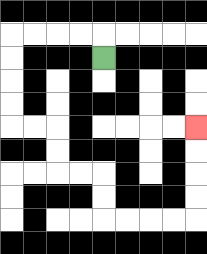{'start': '[4, 2]', 'end': '[8, 5]', 'path_directions': 'U,L,L,L,L,D,D,D,D,R,R,D,D,R,R,D,D,R,R,R,R,U,U,U,U', 'path_coordinates': '[[4, 2], [4, 1], [3, 1], [2, 1], [1, 1], [0, 1], [0, 2], [0, 3], [0, 4], [0, 5], [1, 5], [2, 5], [2, 6], [2, 7], [3, 7], [4, 7], [4, 8], [4, 9], [5, 9], [6, 9], [7, 9], [8, 9], [8, 8], [8, 7], [8, 6], [8, 5]]'}